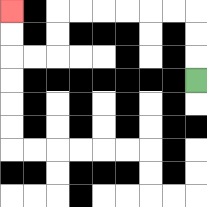{'start': '[8, 3]', 'end': '[0, 0]', 'path_directions': 'U,U,U,L,L,L,L,L,L,D,D,L,L,U,U', 'path_coordinates': '[[8, 3], [8, 2], [8, 1], [8, 0], [7, 0], [6, 0], [5, 0], [4, 0], [3, 0], [2, 0], [2, 1], [2, 2], [1, 2], [0, 2], [0, 1], [0, 0]]'}